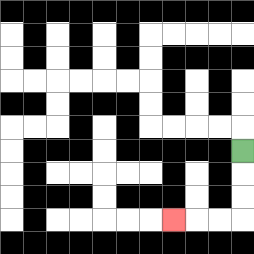{'start': '[10, 6]', 'end': '[7, 9]', 'path_directions': 'D,D,D,L,L,L', 'path_coordinates': '[[10, 6], [10, 7], [10, 8], [10, 9], [9, 9], [8, 9], [7, 9]]'}